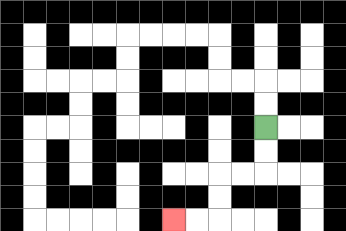{'start': '[11, 5]', 'end': '[7, 9]', 'path_directions': 'D,D,L,L,D,D,L,L', 'path_coordinates': '[[11, 5], [11, 6], [11, 7], [10, 7], [9, 7], [9, 8], [9, 9], [8, 9], [7, 9]]'}